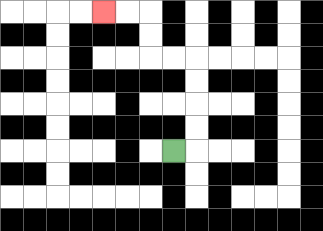{'start': '[7, 6]', 'end': '[4, 0]', 'path_directions': 'R,U,U,U,U,L,L,U,U,L,L', 'path_coordinates': '[[7, 6], [8, 6], [8, 5], [8, 4], [8, 3], [8, 2], [7, 2], [6, 2], [6, 1], [6, 0], [5, 0], [4, 0]]'}